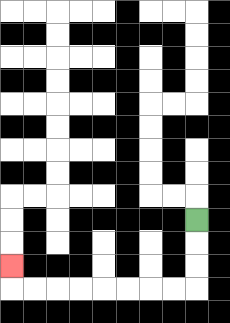{'start': '[8, 9]', 'end': '[0, 11]', 'path_directions': 'D,D,D,L,L,L,L,L,L,L,L,U', 'path_coordinates': '[[8, 9], [8, 10], [8, 11], [8, 12], [7, 12], [6, 12], [5, 12], [4, 12], [3, 12], [2, 12], [1, 12], [0, 12], [0, 11]]'}